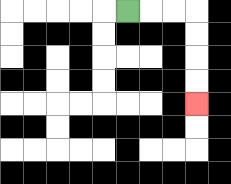{'start': '[5, 0]', 'end': '[8, 4]', 'path_directions': 'R,R,R,D,D,D,D', 'path_coordinates': '[[5, 0], [6, 0], [7, 0], [8, 0], [8, 1], [8, 2], [8, 3], [8, 4]]'}